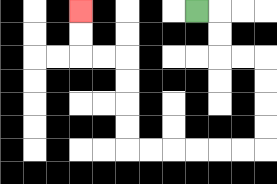{'start': '[8, 0]', 'end': '[3, 0]', 'path_directions': 'R,D,D,R,R,D,D,D,D,L,L,L,L,L,L,U,U,U,U,L,L,U,U', 'path_coordinates': '[[8, 0], [9, 0], [9, 1], [9, 2], [10, 2], [11, 2], [11, 3], [11, 4], [11, 5], [11, 6], [10, 6], [9, 6], [8, 6], [7, 6], [6, 6], [5, 6], [5, 5], [5, 4], [5, 3], [5, 2], [4, 2], [3, 2], [3, 1], [3, 0]]'}